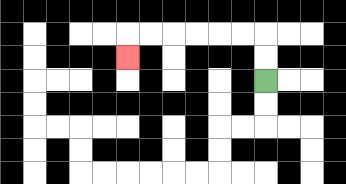{'start': '[11, 3]', 'end': '[5, 2]', 'path_directions': 'U,U,L,L,L,L,L,L,D', 'path_coordinates': '[[11, 3], [11, 2], [11, 1], [10, 1], [9, 1], [8, 1], [7, 1], [6, 1], [5, 1], [5, 2]]'}